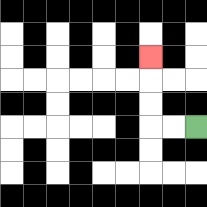{'start': '[8, 5]', 'end': '[6, 2]', 'path_directions': 'L,L,U,U,U', 'path_coordinates': '[[8, 5], [7, 5], [6, 5], [6, 4], [6, 3], [6, 2]]'}